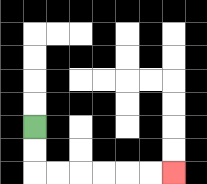{'start': '[1, 5]', 'end': '[7, 7]', 'path_directions': 'D,D,R,R,R,R,R,R', 'path_coordinates': '[[1, 5], [1, 6], [1, 7], [2, 7], [3, 7], [4, 7], [5, 7], [6, 7], [7, 7]]'}